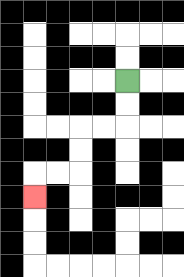{'start': '[5, 3]', 'end': '[1, 8]', 'path_directions': 'D,D,L,L,D,D,L,L,D', 'path_coordinates': '[[5, 3], [5, 4], [5, 5], [4, 5], [3, 5], [3, 6], [3, 7], [2, 7], [1, 7], [1, 8]]'}